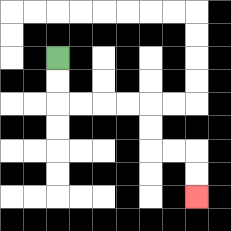{'start': '[2, 2]', 'end': '[8, 8]', 'path_directions': 'D,D,R,R,R,R,D,D,R,R,D,D', 'path_coordinates': '[[2, 2], [2, 3], [2, 4], [3, 4], [4, 4], [5, 4], [6, 4], [6, 5], [6, 6], [7, 6], [8, 6], [8, 7], [8, 8]]'}